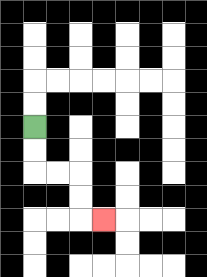{'start': '[1, 5]', 'end': '[4, 9]', 'path_directions': 'D,D,R,R,D,D,R', 'path_coordinates': '[[1, 5], [1, 6], [1, 7], [2, 7], [3, 7], [3, 8], [3, 9], [4, 9]]'}